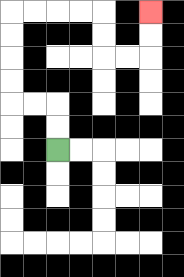{'start': '[2, 6]', 'end': '[6, 0]', 'path_directions': 'U,U,L,L,U,U,U,U,R,R,R,R,D,D,R,R,U,U', 'path_coordinates': '[[2, 6], [2, 5], [2, 4], [1, 4], [0, 4], [0, 3], [0, 2], [0, 1], [0, 0], [1, 0], [2, 0], [3, 0], [4, 0], [4, 1], [4, 2], [5, 2], [6, 2], [6, 1], [6, 0]]'}